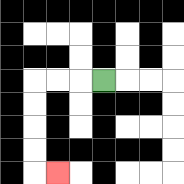{'start': '[4, 3]', 'end': '[2, 7]', 'path_directions': 'L,L,L,D,D,D,D,R', 'path_coordinates': '[[4, 3], [3, 3], [2, 3], [1, 3], [1, 4], [1, 5], [1, 6], [1, 7], [2, 7]]'}